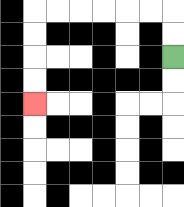{'start': '[7, 2]', 'end': '[1, 4]', 'path_directions': 'U,U,L,L,L,L,L,L,D,D,D,D', 'path_coordinates': '[[7, 2], [7, 1], [7, 0], [6, 0], [5, 0], [4, 0], [3, 0], [2, 0], [1, 0], [1, 1], [1, 2], [1, 3], [1, 4]]'}